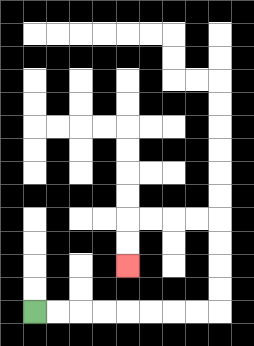{'start': '[1, 13]', 'end': '[5, 11]', 'path_directions': 'R,R,R,R,R,R,R,R,U,U,U,U,L,L,L,L,D,D', 'path_coordinates': '[[1, 13], [2, 13], [3, 13], [4, 13], [5, 13], [6, 13], [7, 13], [8, 13], [9, 13], [9, 12], [9, 11], [9, 10], [9, 9], [8, 9], [7, 9], [6, 9], [5, 9], [5, 10], [5, 11]]'}